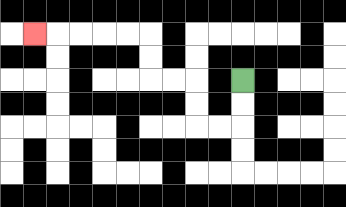{'start': '[10, 3]', 'end': '[1, 1]', 'path_directions': 'D,D,L,L,U,U,L,L,U,U,L,L,L,L,L', 'path_coordinates': '[[10, 3], [10, 4], [10, 5], [9, 5], [8, 5], [8, 4], [8, 3], [7, 3], [6, 3], [6, 2], [6, 1], [5, 1], [4, 1], [3, 1], [2, 1], [1, 1]]'}